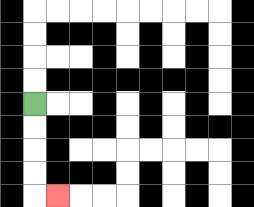{'start': '[1, 4]', 'end': '[2, 8]', 'path_directions': 'D,D,D,D,R', 'path_coordinates': '[[1, 4], [1, 5], [1, 6], [1, 7], [1, 8], [2, 8]]'}